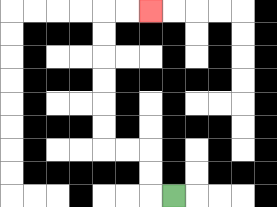{'start': '[7, 8]', 'end': '[6, 0]', 'path_directions': 'L,U,U,L,L,U,U,U,U,U,U,R,R', 'path_coordinates': '[[7, 8], [6, 8], [6, 7], [6, 6], [5, 6], [4, 6], [4, 5], [4, 4], [4, 3], [4, 2], [4, 1], [4, 0], [5, 0], [6, 0]]'}